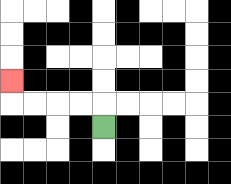{'start': '[4, 5]', 'end': '[0, 3]', 'path_directions': 'U,L,L,L,L,U', 'path_coordinates': '[[4, 5], [4, 4], [3, 4], [2, 4], [1, 4], [0, 4], [0, 3]]'}